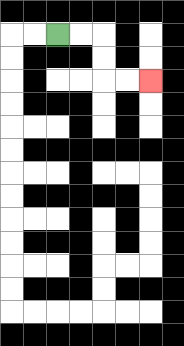{'start': '[2, 1]', 'end': '[6, 3]', 'path_directions': 'R,R,D,D,R,R', 'path_coordinates': '[[2, 1], [3, 1], [4, 1], [4, 2], [4, 3], [5, 3], [6, 3]]'}